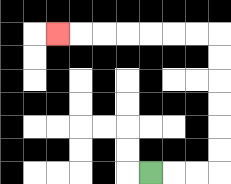{'start': '[6, 7]', 'end': '[2, 1]', 'path_directions': 'R,R,R,U,U,U,U,U,U,L,L,L,L,L,L,L', 'path_coordinates': '[[6, 7], [7, 7], [8, 7], [9, 7], [9, 6], [9, 5], [9, 4], [9, 3], [9, 2], [9, 1], [8, 1], [7, 1], [6, 1], [5, 1], [4, 1], [3, 1], [2, 1]]'}